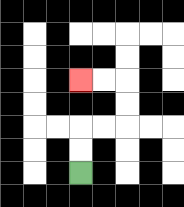{'start': '[3, 7]', 'end': '[3, 3]', 'path_directions': 'U,U,R,R,U,U,L,L', 'path_coordinates': '[[3, 7], [3, 6], [3, 5], [4, 5], [5, 5], [5, 4], [5, 3], [4, 3], [3, 3]]'}